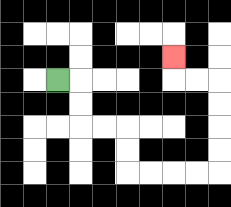{'start': '[2, 3]', 'end': '[7, 2]', 'path_directions': 'R,D,D,R,R,D,D,R,R,R,R,U,U,U,U,L,L,U', 'path_coordinates': '[[2, 3], [3, 3], [3, 4], [3, 5], [4, 5], [5, 5], [5, 6], [5, 7], [6, 7], [7, 7], [8, 7], [9, 7], [9, 6], [9, 5], [9, 4], [9, 3], [8, 3], [7, 3], [7, 2]]'}